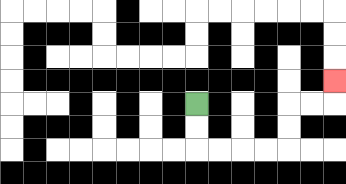{'start': '[8, 4]', 'end': '[14, 3]', 'path_directions': 'D,D,R,R,R,R,U,U,R,R,U', 'path_coordinates': '[[8, 4], [8, 5], [8, 6], [9, 6], [10, 6], [11, 6], [12, 6], [12, 5], [12, 4], [13, 4], [14, 4], [14, 3]]'}